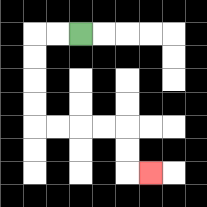{'start': '[3, 1]', 'end': '[6, 7]', 'path_directions': 'L,L,D,D,D,D,R,R,R,R,D,D,R', 'path_coordinates': '[[3, 1], [2, 1], [1, 1], [1, 2], [1, 3], [1, 4], [1, 5], [2, 5], [3, 5], [4, 5], [5, 5], [5, 6], [5, 7], [6, 7]]'}